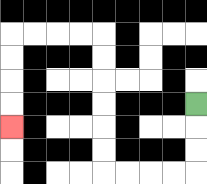{'start': '[8, 4]', 'end': '[0, 5]', 'path_directions': 'D,D,D,L,L,L,L,U,U,U,U,U,U,L,L,L,L,D,D,D,D', 'path_coordinates': '[[8, 4], [8, 5], [8, 6], [8, 7], [7, 7], [6, 7], [5, 7], [4, 7], [4, 6], [4, 5], [4, 4], [4, 3], [4, 2], [4, 1], [3, 1], [2, 1], [1, 1], [0, 1], [0, 2], [0, 3], [0, 4], [0, 5]]'}